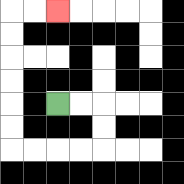{'start': '[2, 4]', 'end': '[2, 0]', 'path_directions': 'R,R,D,D,L,L,L,L,U,U,U,U,U,U,R,R', 'path_coordinates': '[[2, 4], [3, 4], [4, 4], [4, 5], [4, 6], [3, 6], [2, 6], [1, 6], [0, 6], [0, 5], [0, 4], [0, 3], [0, 2], [0, 1], [0, 0], [1, 0], [2, 0]]'}